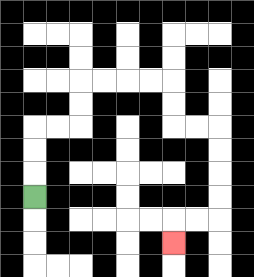{'start': '[1, 8]', 'end': '[7, 10]', 'path_directions': 'U,U,U,R,R,U,U,R,R,R,R,D,D,R,R,D,D,D,D,L,L,D', 'path_coordinates': '[[1, 8], [1, 7], [1, 6], [1, 5], [2, 5], [3, 5], [3, 4], [3, 3], [4, 3], [5, 3], [6, 3], [7, 3], [7, 4], [7, 5], [8, 5], [9, 5], [9, 6], [9, 7], [9, 8], [9, 9], [8, 9], [7, 9], [7, 10]]'}